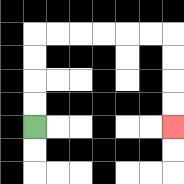{'start': '[1, 5]', 'end': '[7, 5]', 'path_directions': 'U,U,U,U,R,R,R,R,R,R,D,D,D,D', 'path_coordinates': '[[1, 5], [1, 4], [1, 3], [1, 2], [1, 1], [2, 1], [3, 1], [4, 1], [5, 1], [6, 1], [7, 1], [7, 2], [7, 3], [7, 4], [7, 5]]'}